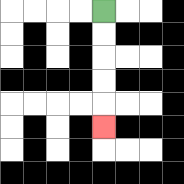{'start': '[4, 0]', 'end': '[4, 5]', 'path_directions': 'D,D,D,D,D', 'path_coordinates': '[[4, 0], [4, 1], [4, 2], [4, 3], [4, 4], [4, 5]]'}